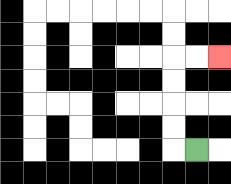{'start': '[8, 6]', 'end': '[9, 2]', 'path_directions': 'L,U,U,U,U,R,R', 'path_coordinates': '[[8, 6], [7, 6], [7, 5], [7, 4], [7, 3], [7, 2], [8, 2], [9, 2]]'}